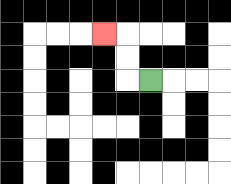{'start': '[6, 3]', 'end': '[4, 1]', 'path_directions': 'L,U,U,L', 'path_coordinates': '[[6, 3], [5, 3], [5, 2], [5, 1], [4, 1]]'}